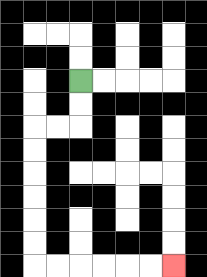{'start': '[3, 3]', 'end': '[7, 11]', 'path_directions': 'D,D,L,L,D,D,D,D,D,D,R,R,R,R,R,R', 'path_coordinates': '[[3, 3], [3, 4], [3, 5], [2, 5], [1, 5], [1, 6], [1, 7], [1, 8], [1, 9], [1, 10], [1, 11], [2, 11], [3, 11], [4, 11], [5, 11], [6, 11], [7, 11]]'}